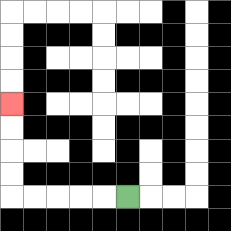{'start': '[5, 8]', 'end': '[0, 4]', 'path_directions': 'L,L,L,L,L,U,U,U,U', 'path_coordinates': '[[5, 8], [4, 8], [3, 8], [2, 8], [1, 8], [0, 8], [0, 7], [0, 6], [0, 5], [0, 4]]'}